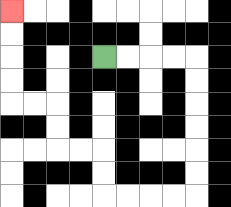{'start': '[4, 2]', 'end': '[0, 0]', 'path_directions': 'R,R,R,R,D,D,D,D,D,D,L,L,L,L,U,U,L,L,U,U,L,L,U,U,U,U', 'path_coordinates': '[[4, 2], [5, 2], [6, 2], [7, 2], [8, 2], [8, 3], [8, 4], [8, 5], [8, 6], [8, 7], [8, 8], [7, 8], [6, 8], [5, 8], [4, 8], [4, 7], [4, 6], [3, 6], [2, 6], [2, 5], [2, 4], [1, 4], [0, 4], [0, 3], [0, 2], [0, 1], [0, 0]]'}